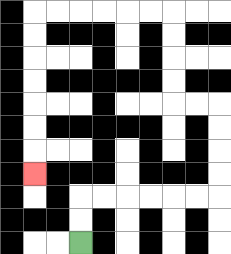{'start': '[3, 10]', 'end': '[1, 7]', 'path_directions': 'U,U,R,R,R,R,R,R,U,U,U,U,L,L,U,U,U,U,L,L,L,L,L,L,D,D,D,D,D,D,D', 'path_coordinates': '[[3, 10], [3, 9], [3, 8], [4, 8], [5, 8], [6, 8], [7, 8], [8, 8], [9, 8], [9, 7], [9, 6], [9, 5], [9, 4], [8, 4], [7, 4], [7, 3], [7, 2], [7, 1], [7, 0], [6, 0], [5, 0], [4, 0], [3, 0], [2, 0], [1, 0], [1, 1], [1, 2], [1, 3], [1, 4], [1, 5], [1, 6], [1, 7]]'}